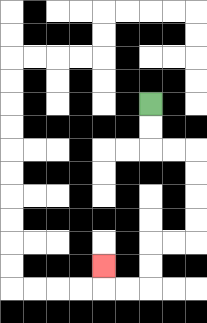{'start': '[6, 4]', 'end': '[4, 11]', 'path_directions': 'D,D,R,R,D,D,D,D,L,L,D,D,L,L,U', 'path_coordinates': '[[6, 4], [6, 5], [6, 6], [7, 6], [8, 6], [8, 7], [8, 8], [8, 9], [8, 10], [7, 10], [6, 10], [6, 11], [6, 12], [5, 12], [4, 12], [4, 11]]'}